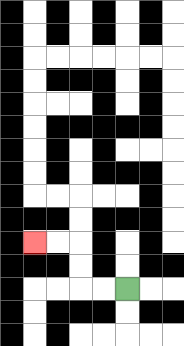{'start': '[5, 12]', 'end': '[1, 10]', 'path_directions': 'L,L,U,U,L,L', 'path_coordinates': '[[5, 12], [4, 12], [3, 12], [3, 11], [3, 10], [2, 10], [1, 10]]'}